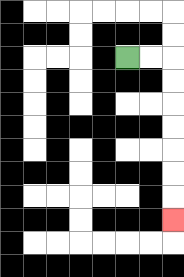{'start': '[5, 2]', 'end': '[7, 9]', 'path_directions': 'R,R,D,D,D,D,D,D,D', 'path_coordinates': '[[5, 2], [6, 2], [7, 2], [7, 3], [7, 4], [7, 5], [7, 6], [7, 7], [7, 8], [7, 9]]'}